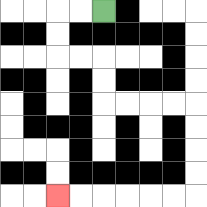{'start': '[4, 0]', 'end': '[2, 8]', 'path_directions': 'L,L,D,D,R,R,D,D,R,R,R,R,D,D,D,D,L,L,L,L,L,L', 'path_coordinates': '[[4, 0], [3, 0], [2, 0], [2, 1], [2, 2], [3, 2], [4, 2], [4, 3], [4, 4], [5, 4], [6, 4], [7, 4], [8, 4], [8, 5], [8, 6], [8, 7], [8, 8], [7, 8], [6, 8], [5, 8], [4, 8], [3, 8], [2, 8]]'}